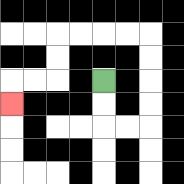{'start': '[4, 3]', 'end': '[0, 4]', 'path_directions': 'D,D,R,R,U,U,U,U,L,L,L,L,D,D,L,L,D', 'path_coordinates': '[[4, 3], [4, 4], [4, 5], [5, 5], [6, 5], [6, 4], [6, 3], [6, 2], [6, 1], [5, 1], [4, 1], [3, 1], [2, 1], [2, 2], [2, 3], [1, 3], [0, 3], [0, 4]]'}